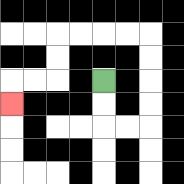{'start': '[4, 3]', 'end': '[0, 4]', 'path_directions': 'D,D,R,R,U,U,U,U,L,L,L,L,D,D,L,L,D', 'path_coordinates': '[[4, 3], [4, 4], [4, 5], [5, 5], [6, 5], [6, 4], [6, 3], [6, 2], [6, 1], [5, 1], [4, 1], [3, 1], [2, 1], [2, 2], [2, 3], [1, 3], [0, 3], [0, 4]]'}